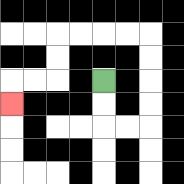{'start': '[4, 3]', 'end': '[0, 4]', 'path_directions': 'D,D,R,R,U,U,U,U,L,L,L,L,D,D,L,L,D', 'path_coordinates': '[[4, 3], [4, 4], [4, 5], [5, 5], [6, 5], [6, 4], [6, 3], [6, 2], [6, 1], [5, 1], [4, 1], [3, 1], [2, 1], [2, 2], [2, 3], [1, 3], [0, 3], [0, 4]]'}